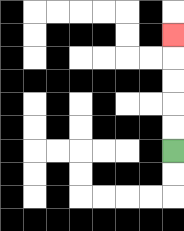{'start': '[7, 6]', 'end': '[7, 1]', 'path_directions': 'U,U,U,U,U', 'path_coordinates': '[[7, 6], [7, 5], [7, 4], [7, 3], [7, 2], [7, 1]]'}